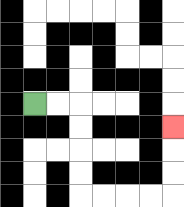{'start': '[1, 4]', 'end': '[7, 5]', 'path_directions': 'R,R,D,D,D,D,R,R,R,R,U,U,U', 'path_coordinates': '[[1, 4], [2, 4], [3, 4], [3, 5], [3, 6], [3, 7], [3, 8], [4, 8], [5, 8], [6, 8], [7, 8], [7, 7], [7, 6], [7, 5]]'}